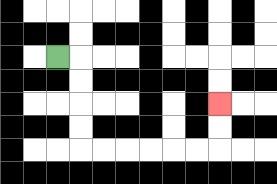{'start': '[2, 2]', 'end': '[9, 4]', 'path_directions': 'R,D,D,D,D,R,R,R,R,R,R,U,U', 'path_coordinates': '[[2, 2], [3, 2], [3, 3], [3, 4], [3, 5], [3, 6], [4, 6], [5, 6], [6, 6], [7, 6], [8, 6], [9, 6], [9, 5], [9, 4]]'}